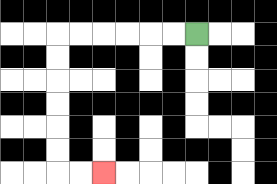{'start': '[8, 1]', 'end': '[4, 7]', 'path_directions': 'L,L,L,L,L,L,D,D,D,D,D,D,R,R', 'path_coordinates': '[[8, 1], [7, 1], [6, 1], [5, 1], [4, 1], [3, 1], [2, 1], [2, 2], [2, 3], [2, 4], [2, 5], [2, 6], [2, 7], [3, 7], [4, 7]]'}